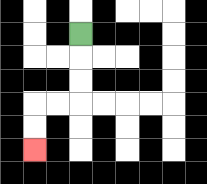{'start': '[3, 1]', 'end': '[1, 6]', 'path_directions': 'D,D,D,L,L,D,D', 'path_coordinates': '[[3, 1], [3, 2], [3, 3], [3, 4], [2, 4], [1, 4], [1, 5], [1, 6]]'}